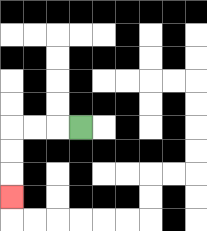{'start': '[3, 5]', 'end': '[0, 8]', 'path_directions': 'L,L,L,D,D,D', 'path_coordinates': '[[3, 5], [2, 5], [1, 5], [0, 5], [0, 6], [0, 7], [0, 8]]'}